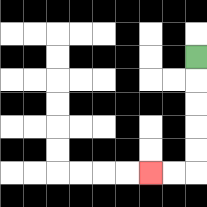{'start': '[8, 2]', 'end': '[6, 7]', 'path_directions': 'D,D,D,D,D,L,L', 'path_coordinates': '[[8, 2], [8, 3], [8, 4], [8, 5], [8, 6], [8, 7], [7, 7], [6, 7]]'}